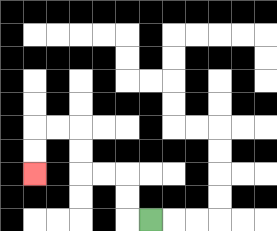{'start': '[6, 9]', 'end': '[1, 7]', 'path_directions': 'L,U,U,L,L,U,U,L,L,D,D', 'path_coordinates': '[[6, 9], [5, 9], [5, 8], [5, 7], [4, 7], [3, 7], [3, 6], [3, 5], [2, 5], [1, 5], [1, 6], [1, 7]]'}